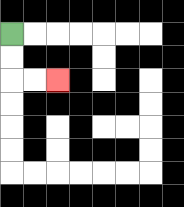{'start': '[0, 1]', 'end': '[2, 3]', 'path_directions': 'D,D,R,R', 'path_coordinates': '[[0, 1], [0, 2], [0, 3], [1, 3], [2, 3]]'}